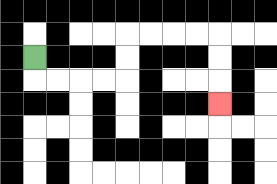{'start': '[1, 2]', 'end': '[9, 4]', 'path_directions': 'D,R,R,R,R,U,U,R,R,R,R,D,D,D', 'path_coordinates': '[[1, 2], [1, 3], [2, 3], [3, 3], [4, 3], [5, 3], [5, 2], [5, 1], [6, 1], [7, 1], [8, 1], [9, 1], [9, 2], [9, 3], [9, 4]]'}